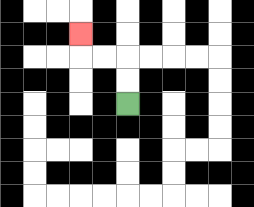{'start': '[5, 4]', 'end': '[3, 1]', 'path_directions': 'U,U,L,L,U', 'path_coordinates': '[[5, 4], [5, 3], [5, 2], [4, 2], [3, 2], [3, 1]]'}